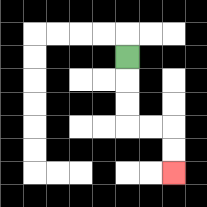{'start': '[5, 2]', 'end': '[7, 7]', 'path_directions': 'D,D,D,R,R,D,D', 'path_coordinates': '[[5, 2], [5, 3], [5, 4], [5, 5], [6, 5], [7, 5], [7, 6], [7, 7]]'}